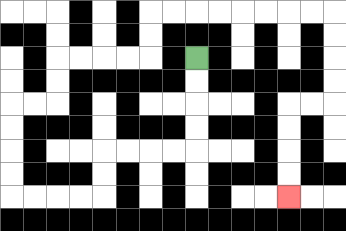{'start': '[8, 2]', 'end': '[12, 8]', 'path_directions': 'D,D,D,D,L,L,L,L,D,D,L,L,L,L,U,U,U,U,R,R,U,U,R,R,R,R,U,U,R,R,R,R,R,R,R,R,D,D,D,D,L,L,D,D,D,D', 'path_coordinates': '[[8, 2], [8, 3], [8, 4], [8, 5], [8, 6], [7, 6], [6, 6], [5, 6], [4, 6], [4, 7], [4, 8], [3, 8], [2, 8], [1, 8], [0, 8], [0, 7], [0, 6], [0, 5], [0, 4], [1, 4], [2, 4], [2, 3], [2, 2], [3, 2], [4, 2], [5, 2], [6, 2], [6, 1], [6, 0], [7, 0], [8, 0], [9, 0], [10, 0], [11, 0], [12, 0], [13, 0], [14, 0], [14, 1], [14, 2], [14, 3], [14, 4], [13, 4], [12, 4], [12, 5], [12, 6], [12, 7], [12, 8]]'}